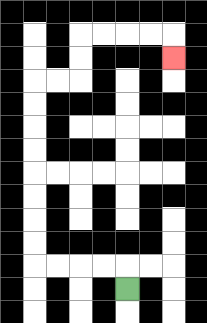{'start': '[5, 12]', 'end': '[7, 2]', 'path_directions': 'U,L,L,L,L,U,U,U,U,U,U,U,U,R,R,U,U,R,R,R,R,D', 'path_coordinates': '[[5, 12], [5, 11], [4, 11], [3, 11], [2, 11], [1, 11], [1, 10], [1, 9], [1, 8], [1, 7], [1, 6], [1, 5], [1, 4], [1, 3], [2, 3], [3, 3], [3, 2], [3, 1], [4, 1], [5, 1], [6, 1], [7, 1], [7, 2]]'}